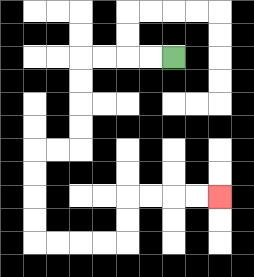{'start': '[7, 2]', 'end': '[9, 8]', 'path_directions': 'L,L,L,L,D,D,D,D,L,L,D,D,D,D,R,R,R,R,U,U,R,R,R,R', 'path_coordinates': '[[7, 2], [6, 2], [5, 2], [4, 2], [3, 2], [3, 3], [3, 4], [3, 5], [3, 6], [2, 6], [1, 6], [1, 7], [1, 8], [1, 9], [1, 10], [2, 10], [3, 10], [4, 10], [5, 10], [5, 9], [5, 8], [6, 8], [7, 8], [8, 8], [9, 8]]'}